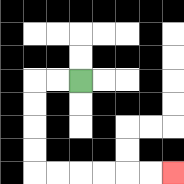{'start': '[3, 3]', 'end': '[7, 7]', 'path_directions': 'L,L,D,D,D,D,R,R,R,R,R,R', 'path_coordinates': '[[3, 3], [2, 3], [1, 3], [1, 4], [1, 5], [1, 6], [1, 7], [2, 7], [3, 7], [4, 7], [5, 7], [6, 7], [7, 7]]'}